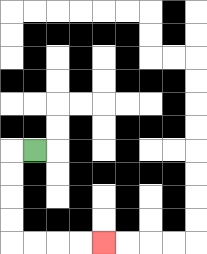{'start': '[1, 6]', 'end': '[4, 10]', 'path_directions': 'L,D,D,D,D,R,R,R,R', 'path_coordinates': '[[1, 6], [0, 6], [0, 7], [0, 8], [0, 9], [0, 10], [1, 10], [2, 10], [3, 10], [4, 10]]'}